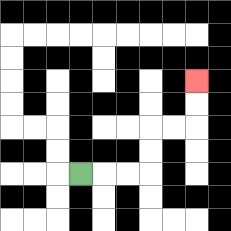{'start': '[3, 7]', 'end': '[8, 3]', 'path_directions': 'R,R,R,U,U,R,R,U,U', 'path_coordinates': '[[3, 7], [4, 7], [5, 7], [6, 7], [6, 6], [6, 5], [7, 5], [8, 5], [8, 4], [8, 3]]'}